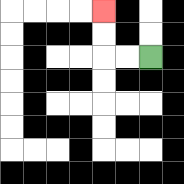{'start': '[6, 2]', 'end': '[4, 0]', 'path_directions': 'L,L,U,U', 'path_coordinates': '[[6, 2], [5, 2], [4, 2], [4, 1], [4, 0]]'}